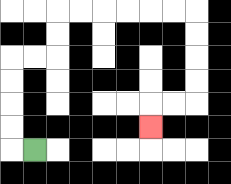{'start': '[1, 6]', 'end': '[6, 5]', 'path_directions': 'L,U,U,U,U,R,R,U,U,R,R,R,R,R,R,D,D,D,D,L,L,D', 'path_coordinates': '[[1, 6], [0, 6], [0, 5], [0, 4], [0, 3], [0, 2], [1, 2], [2, 2], [2, 1], [2, 0], [3, 0], [4, 0], [5, 0], [6, 0], [7, 0], [8, 0], [8, 1], [8, 2], [8, 3], [8, 4], [7, 4], [6, 4], [6, 5]]'}